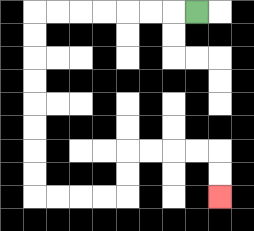{'start': '[8, 0]', 'end': '[9, 8]', 'path_directions': 'L,L,L,L,L,L,L,D,D,D,D,D,D,D,D,R,R,R,R,U,U,R,R,R,R,D,D', 'path_coordinates': '[[8, 0], [7, 0], [6, 0], [5, 0], [4, 0], [3, 0], [2, 0], [1, 0], [1, 1], [1, 2], [1, 3], [1, 4], [1, 5], [1, 6], [1, 7], [1, 8], [2, 8], [3, 8], [4, 8], [5, 8], [5, 7], [5, 6], [6, 6], [7, 6], [8, 6], [9, 6], [9, 7], [9, 8]]'}